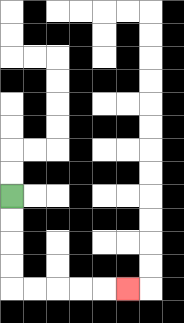{'start': '[0, 8]', 'end': '[5, 12]', 'path_directions': 'D,D,D,D,R,R,R,R,R', 'path_coordinates': '[[0, 8], [0, 9], [0, 10], [0, 11], [0, 12], [1, 12], [2, 12], [3, 12], [4, 12], [5, 12]]'}